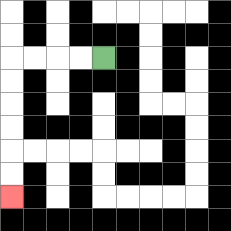{'start': '[4, 2]', 'end': '[0, 8]', 'path_directions': 'L,L,L,L,D,D,D,D,D,D', 'path_coordinates': '[[4, 2], [3, 2], [2, 2], [1, 2], [0, 2], [0, 3], [0, 4], [0, 5], [0, 6], [0, 7], [0, 8]]'}